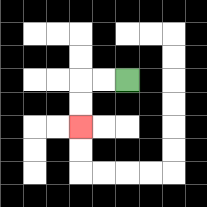{'start': '[5, 3]', 'end': '[3, 5]', 'path_directions': 'L,L,D,D', 'path_coordinates': '[[5, 3], [4, 3], [3, 3], [3, 4], [3, 5]]'}